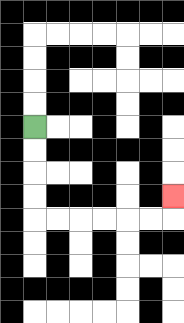{'start': '[1, 5]', 'end': '[7, 8]', 'path_directions': 'D,D,D,D,R,R,R,R,R,R,U', 'path_coordinates': '[[1, 5], [1, 6], [1, 7], [1, 8], [1, 9], [2, 9], [3, 9], [4, 9], [5, 9], [6, 9], [7, 9], [7, 8]]'}